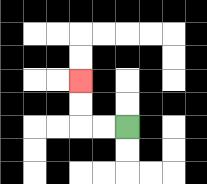{'start': '[5, 5]', 'end': '[3, 3]', 'path_directions': 'L,L,U,U', 'path_coordinates': '[[5, 5], [4, 5], [3, 5], [3, 4], [3, 3]]'}